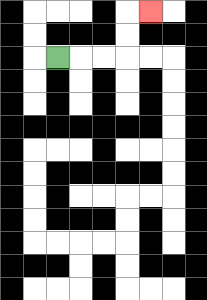{'start': '[2, 2]', 'end': '[6, 0]', 'path_directions': 'R,R,R,U,U,R', 'path_coordinates': '[[2, 2], [3, 2], [4, 2], [5, 2], [5, 1], [5, 0], [6, 0]]'}